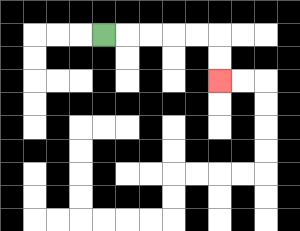{'start': '[4, 1]', 'end': '[9, 3]', 'path_directions': 'R,R,R,R,R,D,D', 'path_coordinates': '[[4, 1], [5, 1], [6, 1], [7, 1], [8, 1], [9, 1], [9, 2], [9, 3]]'}